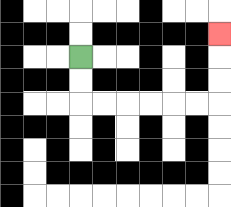{'start': '[3, 2]', 'end': '[9, 1]', 'path_directions': 'D,D,R,R,R,R,R,R,U,U,U', 'path_coordinates': '[[3, 2], [3, 3], [3, 4], [4, 4], [5, 4], [6, 4], [7, 4], [8, 4], [9, 4], [9, 3], [9, 2], [9, 1]]'}